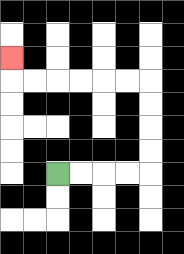{'start': '[2, 7]', 'end': '[0, 2]', 'path_directions': 'R,R,R,R,U,U,U,U,L,L,L,L,L,L,U', 'path_coordinates': '[[2, 7], [3, 7], [4, 7], [5, 7], [6, 7], [6, 6], [6, 5], [6, 4], [6, 3], [5, 3], [4, 3], [3, 3], [2, 3], [1, 3], [0, 3], [0, 2]]'}